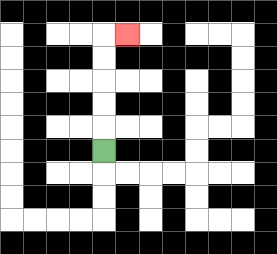{'start': '[4, 6]', 'end': '[5, 1]', 'path_directions': 'U,U,U,U,U,R', 'path_coordinates': '[[4, 6], [4, 5], [4, 4], [4, 3], [4, 2], [4, 1], [5, 1]]'}